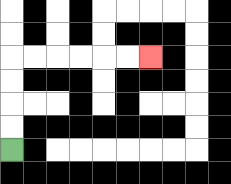{'start': '[0, 6]', 'end': '[6, 2]', 'path_directions': 'U,U,U,U,R,R,R,R,R,R', 'path_coordinates': '[[0, 6], [0, 5], [0, 4], [0, 3], [0, 2], [1, 2], [2, 2], [3, 2], [4, 2], [5, 2], [6, 2]]'}